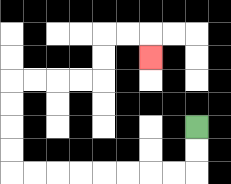{'start': '[8, 5]', 'end': '[6, 2]', 'path_directions': 'D,D,L,L,L,L,L,L,L,L,U,U,U,U,R,R,R,R,U,U,R,R,D', 'path_coordinates': '[[8, 5], [8, 6], [8, 7], [7, 7], [6, 7], [5, 7], [4, 7], [3, 7], [2, 7], [1, 7], [0, 7], [0, 6], [0, 5], [0, 4], [0, 3], [1, 3], [2, 3], [3, 3], [4, 3], [4, 2], [4, 1], [5, 1], [6, 1], [6, 2]]'}